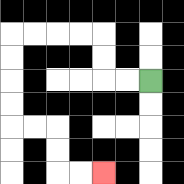{'start': '[6, 3]', 'end': '[4, 7]', 'path_directions': 'L,L,U,U,L,L,L,L,D,D,D,D,R,R,D,D,R,R', 'path_coordinates': '[[6, 3], [5, 3], [4, 3], [4, 2], [4, 1], [3, 1], [2, 1], [1, 1], [0, 1], [0, 2], [0, 3], [0, 4], [0, 5], [1, 5], [2, 5], [2, 6], [2, 7], [3, 7], [4, 7]]'}